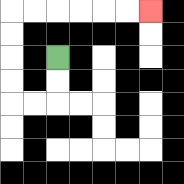{'start': '[2, 2]', 'end': '[6, 0]', 'path_directions': 'D,D,L,L,U,U,U,U,R,R,R,R,R,R', 'path_coordinates': '[[2, 2], [2, 3], [2, 4], [1, 4], [0, 4], [0, 3], [0, 2], [0, 1], [0, 0], [1, 0], [2, 0], [3, 0], [4, 0], [5, 0], [6, 0]]'}